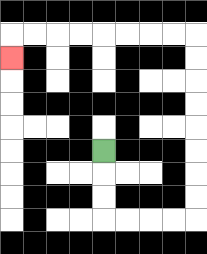{'start': '[4, 6]', 'end': '[0, 2]', 'path_directions': 'D,D,D,R,R,R,R,U,U,U,U,U,U,U,U,L,L,L,L,L,L,L,L,D', 'path_coordinates': '[[4, 6], [4, 7], [4, 8], [4, 9], [5, 9], [6, 9], [7, 9], [8, 9], [8, 8], [8, 7], [8, 6], [8, 5], [8, 4], [8, 3], [8, 2], [8, 1], [7, 1], [6, 1], [5, 1], [4, 1], [3, 1], [2, 1], [1, 1], [0, 1], [0, 2]]'}